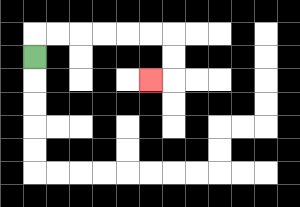{'start': '[1, 2]', 'end': '[6, 3]', 'path_directions': 'U,R,R,R,R,R,R,D,D,L', 'path_coordinates': '[[1, 2], [1, 1], [2, 1], [3, 1], [4, 1], [5, 1], [6, 1], [7, 1], [7, 2], [7, 3], [6, 3]]'}